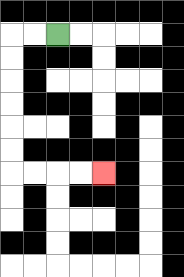{'start': '[2, 1]', 'end': '[4, 7]', 'path_directions': 'L,L,D,D,D,D,D,D,R,R,R,R', 'path_coordinates': '[[2, 1], [1, 1], [0, 1], [0, 2], [0, 3], [0, 4], [0, 5], [0, 6], [0, 7], [1, 7], [2, 7], [3, 7], [4, 7]]'}